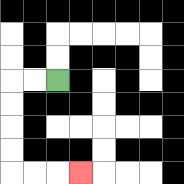{'start': '[2, 3]', 'end': '[3, 7]', 'path_directions': 'L,L,D,D,D,D,R,R,R', 'path_coordinates': '[[2, 3], [1, 3], [0, 3], [0, 4], [0, 5], [0, 6], [0, 7], [1, 7], [2, 7], [3, 7]]'}